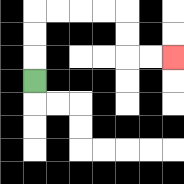{'start': '[1, 3]', 'end': '[7, 2]', 'path_directions': 'U,U,U,R,R,R,R,D,D,R,R', 'path_coordinates': '[[1, 3], [1, 2], [1, 1], [1, 0], [2, 0], [3, 0], [4, 0], [5, 0], [5, 1], [5, 2], [6, 2], [7, 2]]'}